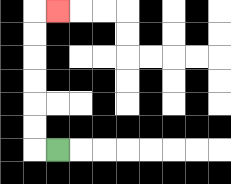{'start': '[2, 6]', 'end': '[2, 0]', 'path_directions': 'L,U,U,U,U,U,U,R', 'path_coordinates': '[[2, 6], [1, 6], [1, 5], [1, 4], [1, 3], [1, 2], [1, 1], [1, 0], [2, 0]]'}